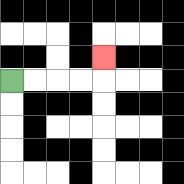{'start': '[0, 3]', 'end': '[4, 2]', 'path_directions': 'R,R,R,R,U', 'path_coordinates': '[[0, 3], [1, 3], [2, 3], [3, 3], [4, 3], [4, 2]]'}